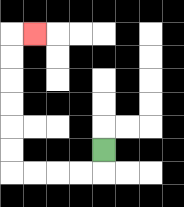{'start': '[4, 6]', 'end': '[1, 1]', 'path_directions': 'D,L,L,L,L,U,U,U,U,U,U,R', 'path_coordinates': '[[4, 6], [4, 7], [3, 7], [2, 7], [1, 7], [0, 7], [0, 6], [0, 5], [0, 4], [0, 3], [0, 2], [0, 1], [1, 1]]'}